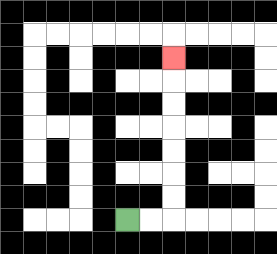{'start': '[5, 9]', 'end': '[7, 2]', 'path_directions': 'R,R,U,U,U,U,U,U,U', 'path_coordinates': '[[5, 9], [6, 9], [7, 9], [7, 8], [7, 7], [7, 6], [7, 5], [7, 4], [7, 3], [7, 2]]'}